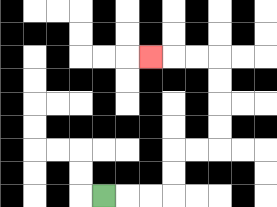{'start': '[4, 8]', 'end': '[6, 2]', 'path_directions': 'R,R,R,U,U,R,R,U,U,U,U,L,L,L', 'path_coordinates': '[[4, 8], [5, 8], [6, 8], [7, 8], [7, 7], [7, 6], [8, 6], [9, 6], [9, 5], [9, 4], [9, 3], [9, 2], [8, 2], [7, 2], [6, 2]]'}